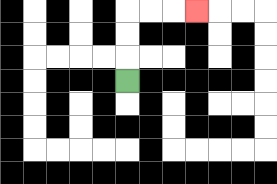{'start': '[5, 3]', 'end': '[8, 0]', 'path_directions': 'U,U,U,R,R,R', 'path_coordinates': '[[5, 3], [5, 2], [5, 1], [5, 0], [6, 0], [7, 0], [8, 0]]'}